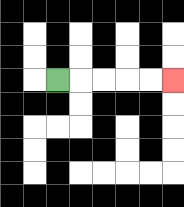{'start': '[2, 3]', 'end': '[7, 3]', 'path_directions': 'R,R,R,R,R', 'path_coordinates': '[[2, 3], [3, 3], [4, 3], [5, 3], [6, 3], [7, 3]]'}